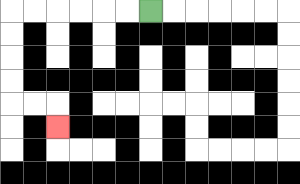{'start': '[6, 0]', 'end': '[2, 5]', 'path_directions': 'L,L,L,L,L,L,D,D,D,D,R,R,D', 'path_coordinates': '[[6, 0], [5, 0], [4, 0], [3, 0], [2, 0], [1, 0], [0, 0], [0, 1], [0, 2], [0, 3], [0, 4], [1, 4], [2, 4], [2, 5]]'}